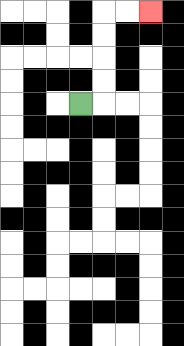{'start': '[3, 4]', 'end': '[6, 0]', 'path_directions': 'R,U,U,U,U,R,R', 'path_coordinates': '[[3, 4], [4, 4], [4, 3], [4, 2], [4, 1], [4, 0], [5, 0], [6, 0]]'}